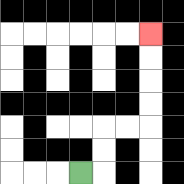{'start': '[3, 7]', 'end': '[6, 1]', 'path_directions': 'R,U,U,R,R,U,U,U,U', 'path_coordinates': '[[3, 7], [4, 7], [4, 6], [4, 5], [5, 5], [6, 5], [6, 4], [6, 3], [6, 2], [6, 1]]'}